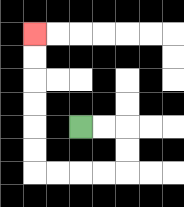{'start': '[3, 5]', 'end': '[1, 1]', 'path_directions': 'R,R,D,D,L,L,L,L,U,U,U,U,U,U', 'path_coordinates': '[[3, 5], [4, 5], [5, 5], [5, 6], [5, 7], [4, 7], [3, 7], [2, 7], [1, 7], [1, 6], [1, 5], [1, 4], [1, 3], [1, 2], [1, 1]]'}